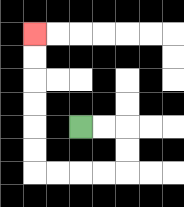{'start': '[3, 5]', 'end': '[1, 1]', 'path_directions': 'R,R,D,D,L,L,L,L,U,U,U,U,U,U', 'path_coordinates': '[[3, 5], [4, 5], [5, 5], [5, 6], [5, 7], [4, 7], [3, 7], [2, 7], [1, 7], [1, 6], [1, 5], [1, 4], [1, 3], [1, 2], [1, 1]]'}